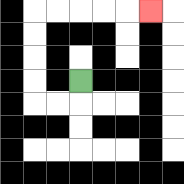{'start': '[3, 3]', 'end': '[6, 0]', 'path_directions': 'D,L,L,U,U,U,U,R,R,R,R,R', 'path_coordinates': '[[3, 3], [3, 4], [2, 4], [1, 4], [1, 3], [1, 2], [1, 1], [1, 0], [2, 0], [3, 0], [4, 0], [5, 0], [6, 0]]'}